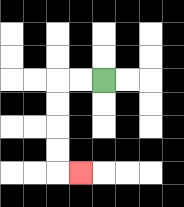{'start': '[4, 3]', 'end': '[3, 7]', 'path_directions': 'L,L,D,D,D,D,R', 'path_coordinates': '[[4, 3], [3, 3], [2, 3], [2, 4], [2, 5], [2, 6], [2, 7], [3, 7]]'}